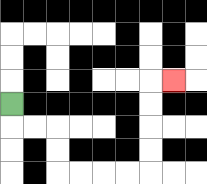{'start': '[0, 4]', 'end': '[7, 3]', 'path_directions': 'D,R,R,D,D,R,R,R,R,U,U,U,U,R', 'path_coordinates': '[[0, 4], [0, 5], [1, 5], [2, 5], [2, 6], [2, 7], [3, 7], [4, 7], [5, 7], [6, 7], [6, 6], [6, 5], [6, 4], [6, 3], [7, 3]]'}